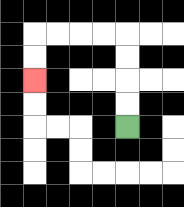{'start': '[5, 5]', 'end': '[1, 3]', 'path_directions': 'U,U,U,U,L,L,L,L,D,D', 'path_coordinates': '[[5, 5], [5, 4], [5, 3], [5, 2], [5, 1], [4, 1], [3, 1], [2, 1], [1, 1], [1, 2], [1, 3]]'}